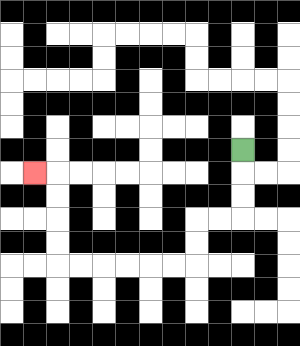{'start': '[10, 6]', 'end': '[1, 7]', 'path_directions': 'D,D,D,L,L,D,D,L,L,L,L,L,L,U,U,U,U,L', 'path_coordinates': '[[10, 6], [10, 7], [10, 8], [10, 9], [9, 9], [8, 9], [8, 10], [8, 11], [7, 11], [6, 11], [5, 11], [4, 11], [3, 11], [2, 11], [2, 10], [2, 9], [2, 8], [2, 7], [1, 7]]'}